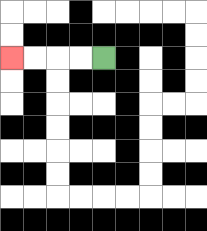{'start': '[4, 2]', 'end': '[0, 2]', 'path_directions': 'L,L,L,L', 'path_coordinates': '[[4, 2], [3, 2], [2, 2], [1, 2], [0, 2]]'}